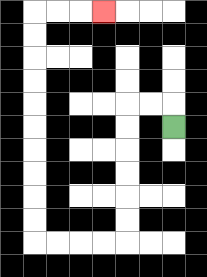{'start': '[7, 5]', 'end': '[4, 0]', 'path_directions': 'U,L,L,D,D,D,D,D,D,L,L,L,L,U,U,U,U,U,U,U,U,U,U,R,R,R', 'path_coordinates': '[[7, 5], [7, 4], [6, 4], [5, 4], [5, 5], [5, 6], [5, 7], [5, 8], [5, 9], [5, 10], [4, 10], [3, 10], [2, 10], [1, 10], [1, 9], [1, 8], [1, 7], [1, 6], [1, 5], [1, 4], [1, 3], [1, 2], [1, 1], [1, 0], [2, 0], [3, 0], [4, 0]]'}